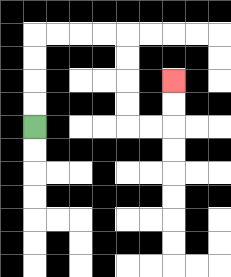{'start': '[1, 5]', 'end': '[7, 3]', 'path_directions': 'U,U,U,U,R,R,R,R,D,D,D,D,R,R,U,U', 'path_coordinates': '[[1, 5], [1, 4], [1, 3], [1, 2], [1, 1], [2, 1], [3, 1], [4, 1], [5, 1], [5, 2], [5, 3], [5, 4], [5, 5], [6, 5], [7, 5], [7, 4], [7, 3]]'}